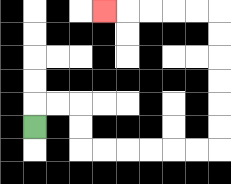{'start': '[1, 5]', 'end': '[4, 0]', 'path_directions': 'U,R,R,D,D,R,R,R,R,R,R,U,U,U,U,U,U,L,L,L,L,L', 'path_coordinates': '[[1, 5], [1, 4], [2, 4], [3, 4], [3, 5], [3, 6], [4, 6], [5, 6], [6, 6], [7, 6], [8, 6], [9, 6], [9, 5], [9, 4], [9, 3], [9, 2], [9, 1], [9, 0], [8, 0], [7, 0], [6, 0], [5, 0], [4, 0]]'}